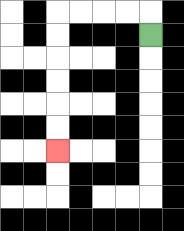{'start': '[6, 1]', 'end': '[2, 6]', 'path_directions': 'U,L,L,L,L,D,D,D,D,D,D', 'path_coordinates': '[[6, 1], [6, 0], [5, 0], [4, 0], [3, 0], [2, 0], [2, 1], [2, 2], [2, 3], [2, 4], [2, 5], [2, 6]]'}